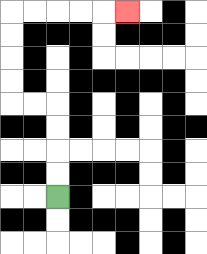{'start': '[2, 8]', 'end': '[5, 0]', 'path_directions': 'U,U,U,U,L,L,U,U,U,U,R,R,R,R,R', 'path_coordinates': '[[2, 8], [2, 7], [2, 6], [2, 5], [2, 4], [1, 4], [0, 4], [0, 3], [0, 2], [0, 1], [0, 0], [1, 0], [2, 0], [3, 0], [4, 0], [5, 0]]'}